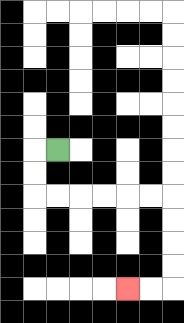{'start': '[2, 6]', 'end': '[5, 12]', 'path_directions': 'L,D,D,R,R,R,R,R,R,D,D,D,D,L,L', 'path_coordinates': '[[2, 6], [1, 6], [1, 7], [1, 8], [2, 8], [3, 8], [4, 8], [5, 8], [6, 8], [7, 8], [7, 9], [7, 10], [7, 11], [7, 12], [6, 12], [5, 12]]'}